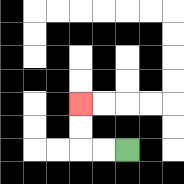{'start': '[5, 6]', 'end': '[3, 4]', 'path_directions': 'L,L,U,U', 'path_coordinates': '[[5, 6], [4, 6], [3, 6], [3, 5], [3, 4]]'}